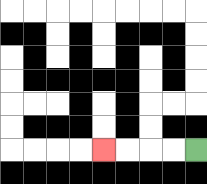{'start': '[8, 6]', 'end': '[4, 6]', 'path_directions': 'L,L,L,L', 'path_coordinates': '[[8, 6], [7, 6], [6, 6], [5, 6], [4, 6]]'}